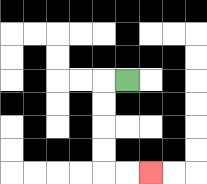{'start': '[5, 3]', 'end': '[6, 7]', 'path_directions': 'L,D,D,D,D,R,R', 'path_coordinates': '[[5, 3], [4, 3], [4, 4], [4, 5], [4, 6], [4, 7], [5, 7], [6, 7]]'}